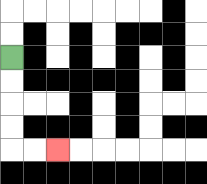{'start': '[0, 2]', 'end': '[2, 6]', 'path_directions': 'D,D,D,D,R,R', 'path_coordinates': '[[0, 2], [0, 3], [0, 4], [0, 5], [0, 6], [1, 6], [2, 6]]'}